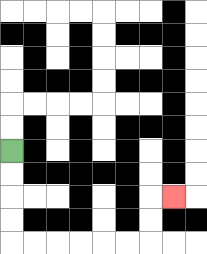{'start': '[0, 6]', 'end': '[7, 8]', 'path_directions': 'D,D,D,D,R,R,R,R,R,R,U,U,R', 'path_coordinates': '[[0, 6], [0, 7], [0, 8], [0, 9], [0, 10], [1, 10], [2, 10], [3, 10], [4, 10], [5, 10], [6, 10], [6, 9], [6, 8], [7, 8]]'}